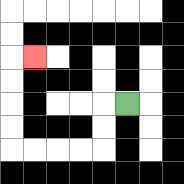{'start': '[5, 4]', 'end': '[1, 2]', 'path_directions': 'L,D,D,L,L,L,L,U,U,U,U,R', 'path_coordinates': '[[5, 4], [4, 4], [4, 5], [4, 6], [3, 6], [2, 6], [1, 6], [0, 6], [0, 5], [0, 4], [0, 3], [0, 2], [1, 2]]'}